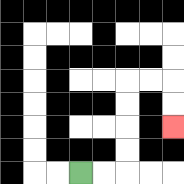{'start': '[3, 7]', 'end': '[7, 5]', 'path_directions': 'R,R,U,U,U,U,R,R,D,D', 'path_coordinates': '[[3, 7], [4, 7], [5, 7], [5, 6], [5, 5], [5, 4], [5, 3], [6, 3], [7, 3], [7, 4], [7, 5]]'}